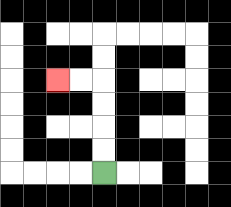{'start': '[4, 7]', 'end': '[2, 3]', 'path_directions': 'U,U,U,U,L,L', 'path_coordinates': '[[4, 7], [4, 6], [4, 5], [4, 4], [4, 3], [3, 3], [2, 3]]'}